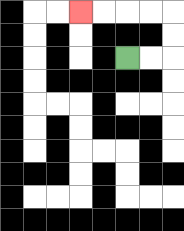{'start': '[5, 2]', 'end': '[3, 0]', 'path_directions': 'R,R,U,U,L,L,L,L', 'path_coordinates': '[[5, 2], [6, 2], [7, 2], [7, 1], [7, 0], [6, 0], [5, 0], [4, 0], [3, 0]]'}